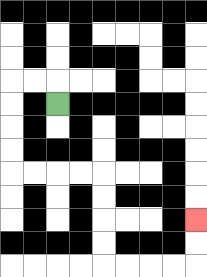{'start': '[2, 4]', 'end': '[8, 9]', 'path_directions': 'U,L,L,D,D,D,D,R,R,R,R,D,D,D,D,R,R,R,R,U,U', 'path_coordinates': '[[2, 4], [2, 3], [1, 3], [0, 3], [0, 4], [0, 5], [0, 6], [0, 7], [1, 7], [2, 7], [3, 7], [4, 7], [4, 8], [4, 9], [4, 10], [4, 11], [5, 11], [6, 11], [7, 11], [8, 11], [8, 10], [8, 9]]'}